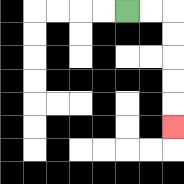{'start': '[5, 0]', 'end': '[7, 5]', 'path_directions': 'R,R,D,D,D,D,D', 'path_coordinates': '[[5, 0], [6, 0], [7, 0], [7, 1], [7, 2], [7, 3], [7, 4], [7, 5]]'}